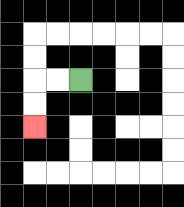{'start': '[3, 3]', 'end': '[1, 5]', 'path_directions': 'L,L,D,D', 'path_coordinates': '[[3, 3], [2, 3], [1, 3], [1, 4], [1, 5]]'}